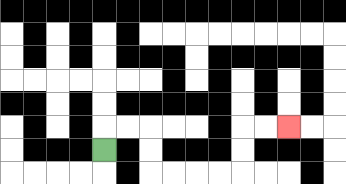{'start': '[4, 6]', 'end': '[12, 5]', 'path_directions': 'U,R,R,D,D,R,R,R,R,U,U,R,R', 'path_coordinates': '[[4, 6], [4, 5], [5, 5], [6, 5], [6, 6], [6, 7], [7, 7], [8, 7], [9, 7], [10, 7], [10, 6], [10, 5], [11, 5], [12, 5]]'}